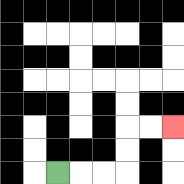{'start': '[2, 7]', 'end': '[7, 5]', 'path_directions': 'R,R,R,U,U,R,R', 'path_coordinates': '[[2, 7], [3, 7], [4, 7], [5, 7], [5, 6], [5, 5], [6, 5], [7, 5]]'}